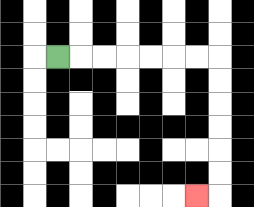{'start': '[2, 2]', 'end': '[8, 8]', 'path_directions': 'R,R,R,R,R,R,R,D,D,D,D,D,D,L', 'path_coordinates': '[[2, 2], [3, 2], [4, 2], [5, 2], [6, 2], [7, 2], [8, 2], [9, 2], [9, 3], [9, 4], [9, 5], [9, 6], [9, 7], [9, 8], [8, 8]]'}